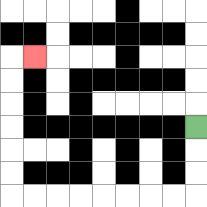{'start': '[8, 5]', 'end': '[1, 2]', 'path_directions': 'D,D,D,L,L,L,L,L,L,L,L,U,U,U,U,U,U,R', 'path_coordinates': '[[8, 5], [8, 6], [8, 7], [8, 8], [7, 8], [6, 8], [5, 8], [4, 8], [3, 8], [2, 8], [1, 8], [0, 8], [0, 7], [0, 6], [0, 5], [0, 4], [0, 3], [0, 2], [1, 2]]'}